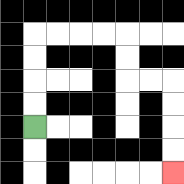{'start': '[1, 5]', 'end': '[7, 7]', 'path_directions': 'U,U,U,U,R,R,R,R,D,D,R,R,D,D,D,D', 'path_coordinates': '[[1, 5], [1, 4], [1, 3], [1, 2], [1, 1], [2, 1], [3, 1], [4, 1], [5, 1], [5, 2], [5, 3], [6, 3], [7, 3], [7, 4], [7, 5], [7, 6], [7, 7]]'}